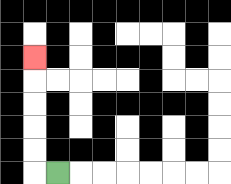{'start': '[2, 7]', 'end': '[1, 2]', 'path_directions': 'L,U,U,U,U,U', 'path_coordinates': '[[2, 7], [1, 7], [1, 6], [1, 5], [1, 4], [1, 3], [1, 2]]'}